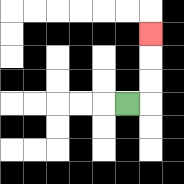{'start': '[5, 4]', 'end': '[6, 1]', 'path_directions': 'R,U,U,U', 'path_coordinates': '[[5, 4], [6, 4], [6, 3], [6, 2], [6, 1]]'}